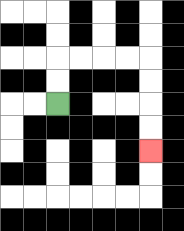{'start': '[2, 4]', 'end': '[6, 6]', 'path_directions': 'U,U,R,R,R,R,D,D,D,D', 'path_coordinates': '[[2, 4], [2, 3], [2, 2], [3, 2], [4, 2], [5, 2], [6, 2], [6, 3], [6, 4], [6, 5], [6, 6]]'}